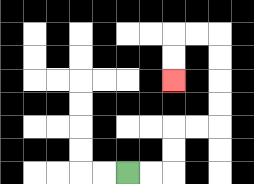{'start': '[5, 7]', 'end': '[7, 3]', 'path_directions': 'R,R,U,U,R,R,U,U,U,U,L,L,D,D', 'path_coordinates': '[[5, 7], [6, 7], [7, 7], [7, 6], [7, 5], [8, 5], [9, 5], [9, 4], [9, 3], [9, 2], [9, 1], [8, 1], [7, 1], [7, 2], [7, 3]]'}